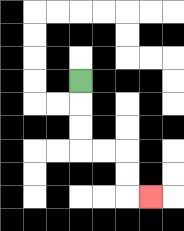{'start': '[3, 3]', 'end': '[6, 8]', 'path_directions': 'D,D,D,R,R,D,D,R', 'path_coordinates': '[[3, 3], [3, 4], [3, 5], [3, 6], [4, 6], [5, 6], [5, 7], [5, 8], [6, 8]]'}